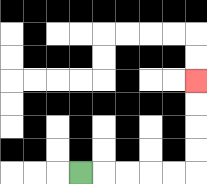{'start': '[3, 7]', 'end': '[8, 3]', 'path_directions': 'R,R,R,R,R,U,U,U,U', 'path_coordinates': '[[3, 7], [4, 7], [5, 7], [6, 7], [7, 7], [8, 7], [8, 6], [8, 5], [8, 4], [8, 3]]'}